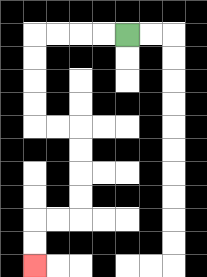{'start': '[5, 1]', 'end': '[1, 11]', 'path_directions': 'L,L,L,L,D,D,D,D,R,R,D,D,D,D,L,L,D,D', 'path_coordinates': '[[5, 1], [4, 1], [3, 1], [2, 1], [1, 1], [1, 2], [1, 3], [1, 4], [1, 5], [2, 5], [3, 5], [3, 6], [3, 7], [3, 8], [3, 9], [2, 9], [1, 9], [1, 10], [1, 11]]'}